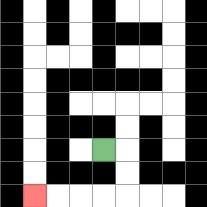{'start': '[4, 6]', 'end': '[1, 8]', 'path_directions': 'R,D,D,L,L,L,L', 'path_coordinates': '[[4, 6], [5, 6], [5, 7], [5, 8], [4, 8], [3, 8], [2, 8], [1, 8]]'}